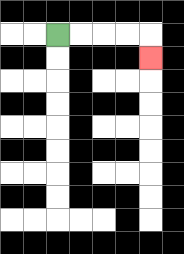{'start': '[2, 1]', 'end': '[6, 2]', 'path_directions': 'R,R,R,R,D', 'path_coordinates': '[[2, 1], [3, 1], [4, 1], [5, 1], [6, 1], [6, 2]]'}